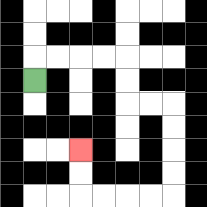{'start': '[1, 3]', 'end': '[3, 6]', 'path_directions': 'U,R,R,R,R,D,D,R,R,D,D,D,D,L,L,L,L,U,U', 'path_coordinates': '[[1, 3], [1, 2], [2, 2], [3, 2], [4, 2], [5, 2], [5, 3], [5, 4], [6, 4], [7, 4], [7, 5], [7, 6], [7, 7], [7, 8], [6, 8], [5, 8], [4, 8], [3, 8], [3, 7], [3, 6]]'}